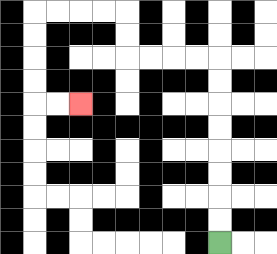{'start': '[9, 10]', 'end': '[3, 4]', 'path_directions': 'U,U,U,U,U,U,U,U,L,L,L,L,U,U,L,L,L,L,D,D,D,D,R,R', 'path_coordinates': '[[9, 10], [9, 9], [9, 8], [9, 7], [9, 6], [9, 5], [9, 4], [9, 3], [9, 2], [8, 2], [7, 2], [6, 2], [5, 2], [5, 1], [5, 0], [4, 0], [3, 0], [2, 0], [1, 0], [1, 1], [1, 2], [1, 3], [1, 4], [2, 4], [3, 4]]'}